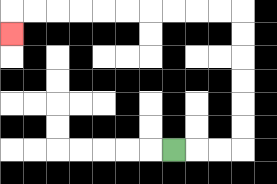{'start': '[7, 6]', 'end': '[0, 1]', 'path_directions': 'R,R,R,U,U,U,U,U,U,L,L,L,L,L,L,L,L,L,L,D', 'path_coordinates': '[[7, 6], [8, 6], [9, 6], [10, 6], [10, 5], [10, 4], [10, 3], [10, 2], [10, 1], [10, 0], [9, 0], [8, 0], [7, 0], [6, 0], [5, 0], [4, 0], [3, 0], [2, 0], [1, 0], [0, 0], [0, 1]]'}